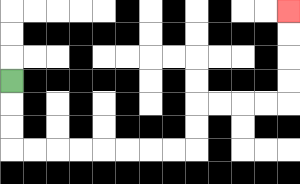{'start': '[0, 3]', 'end': '[12, 0]', 'path_directions': 'D,D,D,R,R,R,R,R,R,R,R,U,U,R,R,R,R,U,U,U,U', 'path_coordinates': '[[0, 3], [0, 4], [0, 5], [0, 6], [1, 6], [2, 6], [3, 6], [4, 6], [5, 6], [6, 6], [7, 6], [8, 6], [8, 5], [8, 4], [9, 4], [10, 4], [11, 4], [12, 4], [12, 3], [12, 2], [12, 1], [12, 0]]'}